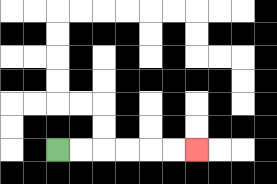{'start': '[2, 6]', 'end': '[8, 6]', 'path_directions': 'R,R,R,R,R,R', 'path_coordinates': '[[2, 6], [3, 6], [4, 6], [5, 6], [6, 6], [7, 6], [8, 6]]'}